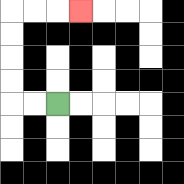{'start': '[2, 4]', 'end': '[3, 0]', 'path_directions': 'L,L,U,U,U,U,R,R,R', 'path_coordinates': '[[2, 4], [1, 4], [0, 4], [0, 3], [0, 2], [0, 1], [0, 0], [1, 0], [2, 0], [3, 0]]'}